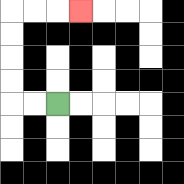{'start': '[2, 4]', 'end': '[3, 0]', 'path_directions': 'L,L,U,U,U,U,R,R,R', 'path_coordinates': '[[2, 4], [1, 4], [0, 4], [0, 3], [0, 2], [0, 1], [0, 0], [1, 0], [2, 0], [3, 0]]'}